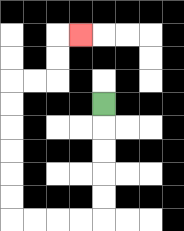{'start': '[4, 4]', 'end': '[3, 1]', 'path_directions': 'D,D,D,D,D,L,L,L,L,U,U,U,U,U,U,R,R,U,U,R', 'path_coordinates': '[[4, 4], [4, 5], [4, 6], [4, 7], [4, 8], [4, 9], [3, 9], [2, 9], [1, 9], [0, 9], [0, 8], [0, 7], [0, 6], [0, 5], [0, 4], [0, 3], [1, 3], [2, 3], [2, 2], [2, 1], [3, 1]]'}